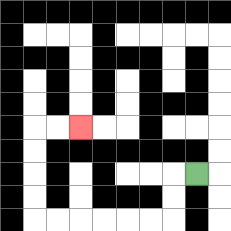{'start': '[8, 7]', 'end': '[3, 5]', 'path_directions': 'L,D,D,L,L,L,L,L,L,U,U,U,U,R,R', 'path_coordinates': '[[8, 7], [7, 7], [7, 8], [7, 9], [6, 9], [5, 9], [4, 9], [3, 9], [2, 9], [1, 9], [1, 8], [1, 7], [1, 6], [1, 5], [2, 5], [3, 5]]'}